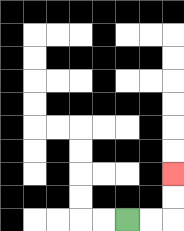{'start': '[5, 9]', 'end': '[7, 7]', 'path_directions': 'R,R,U,U', 'path_coordinates': '[[5, 9], [6, 9], [7, 9], [7, 8], [7, 7]]'}